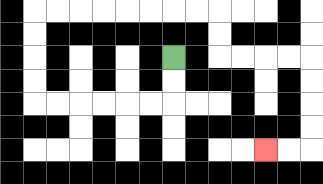{'start': '[7, 2]', 'end': '[11, 6]', 'path_directions': 'D,D,L,L,L,L,L,L,U,U,U,U,R,R,R,R,R,R,R,R,D,D,R,R,R,R,D,D,D,D,L,L', 'path_coordinates': '[[7, 2], [7, 3], [7, 4], [6, 4], [5, 4], [4, 4], [3, 4], [2, 4], [1, 4], [1, 3], [1, 2], [1, 1], [1, 0], [2, 0], [3, 0], [4, 0], [5, 0], [6, 0], [7, 0], [8, 0], [9, 0], [9, 1], [9, 2], [10, 2], [11, 2], [12, 2], [13, 2], [13, 3], [13, 4], [13, 5], [13, 6], [12, 6], [11, 6]]'}